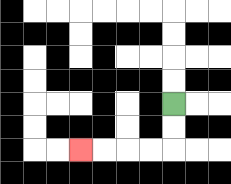{'start': '[7, 4]', 'end': '[3, 6]', 'path_directions': 'D,D,L,L,L,L', 'path_coordinates': '[[7, 4], [7, 5], [7, 6], [6, 6], [5, 6], [4, 6], [3, 6]]'}